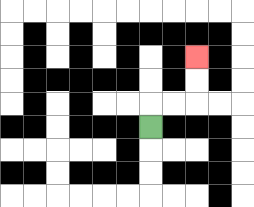{'start': '[6, 5]', 'end': '[8, 2]', 'path_directions': 'U,R,R,U,U', 'path_coordinates': '[[6, 5], [6, 4], [7, 4], [8, 4], [8, 3], [8, 2]]'}